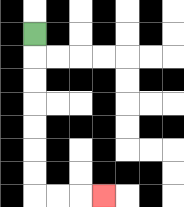{'start': '[1, 1]', 'end': '[4, 8]', 'path_directions': 'D,D,D,D,D,D,D,R,R,R', 'path_coordinates': '[[1, 1], [1, 2], [1, 3], [1, 4], [1, 5], [1, 6], [1, 7], [1, 8], [2, 8], [3, 8], [4, 8]]'}